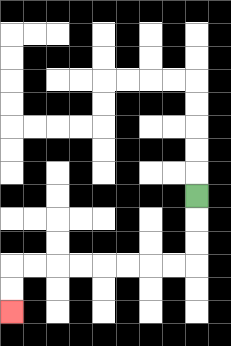{'start': '[8, 8]', 'end': '[0, 13]', 'path_directions': 'D,D,D,L,L,L,L,L,L,L,L,D,D', 'path_coordinates': '[[8, 8], [8, 9], [8, 10], [8, 11], [7, 11], [6, 11], [5, 11], [4, 11], [3, 11], [2, 11], [1, 11], [0, 11], [0, 12], [0, 13]]'}